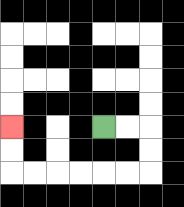{'start': '[4, 5]', 'end': '[0, 5]', 'path_directions': 'R,R,D,D,L,L,L,L,L,L,U,U', 'path_coordinates': '[[4, 5], [5, 5], [6, 5], [6, 6], [6, 7], [5, 7], [4, 7], [3, 7], [2, 7], [1, 7], [0, 7], [0, 6], [0, 5]]'}